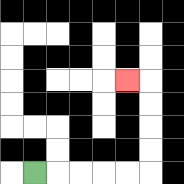{'start': '[1, 7]', 'end': '[5, 3]', 'path_directions': 'R,R,R,R,R,U,U,U,U,L', 'path_coordinates': '[[1, 7], [2, 7], [3, 7], [4, 7], [5, 7], [6, 7], [6, 6], [6, 5], [6, 4], [6, 3], [5, 3]]'}